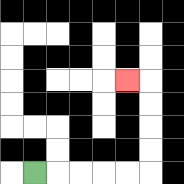{'start': '[1, 7]', 'end': '[5, 3]', 'path_directions': 'R,R,R,R,R,U,U,U,U,L', 'path_coordinates': '[[1, 7], [2, 7], [3, 7], [4, 7], [5, 7], [6, 7], [6, 6], [6, 5], [6, 4], [6, 3], [5, 3]]'}